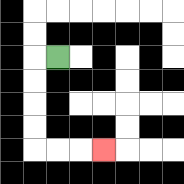{'start': '[2, 2]', 'end': '[4, 6]', 'path_directions': 'L,D,D,D,D,R,R,R', 'path_coordinates': '[[2, 2], [1, 2], [1, 3], [1, 4], [1, 5], [1, 6], [2, 6], [3, 6], [4, 6]]'}